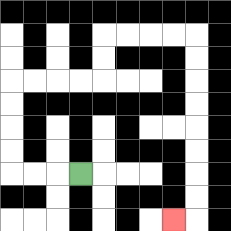{'start': '[3, 7]', 'end': '[7, 9]', 'path_directions': 'L,L,L,U,U,U,U,R,R,R,R,U,U,R,R,R,R,D,D,D,D,D,D,D,D,L', 'path_coordinates': '[[3, 7], [2, 7], [1, 7], [0, 7], [0, 6], [0, 5], [0, 4], [0, 3], [1, 3], [2, 3], [3, 3], [4, 3], [4, 2], [4, 1], [5, 1], [6, 1], [7, 1], [8, 1], [8, 2], [8, 3], [8, 4], [8, 5], [8, 6], [8, 7], [8, 8], [8, 9], [7, 9]]'}